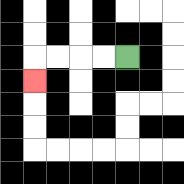{'start': '[5, 2]', 'end': '[1, 3]', 'path_directions': 'L,L,L,L,D', 'path_coordinates': '[[5, 2], [4, 2], [3, 2], [2, 2], [1, 2], [1, 3]]'}